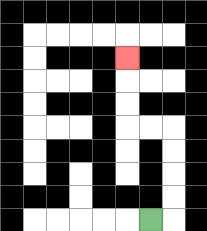{'start': '[6, 9]', 'end': '[5, 2]', 'path_directions': 'R,U,U,U,U,L,L,U,U,U', 'path_coordinates': '[[6, 9], [7, 9], [7, 8], [7, 7], [7, 6], [7, 5], [6, 5], [5, 5], [5, 4], [5, 3], [5, 2]]'}